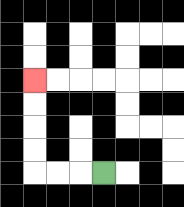{'start': '[4, 7]', 'end': '[1, 3]', 'path_directions': 'L,L,L,U,U,U,U', 'path_coordinates': '[[4, 7], [3, 7], [2, 7], [1, 7], [1, 6], [1, 5], [1, 4], [1, 3]]'}